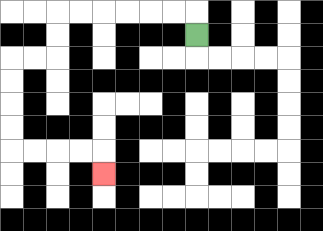{'start': '[8, 1]', 'end': '[4, 7]', 'path_directions': 'U,L,L,L,L,L,L,D,D,L,L,D,D,D,D,R,R,R,R,D', 'path_coordinates': '[[8, 1], [8, 0], [7, 0], [6, 0], [5, 0], [4, 0], [3, 0], [2, 0], [2, 1], [2, 2], [1, 2], [0, 2], [0, 3], [0, 4], [0, 5], [0, 6], [1, 6], [2, 6], [3, 6], [4, 6], [4, 7]]'}